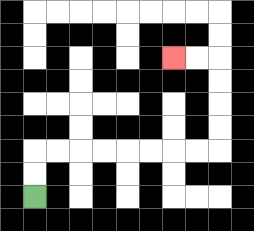{'start': '[1, 8]', 'end': '[7, 2]', 'path_directions': 'U,U,R,R,R,R,R,R,R,R,U,U,U,U,L,L', 'path_coordinates': '[[1, 8], [1, 7], [1, 6], [2, 6], [3, 6], [4, 6], [5, 6], [6, 6], [7, 6], [8, 6], [9, 6], [9, 5], [9, 4], [9, 3], [9, 2], [8, 2], [7, 2]]'}